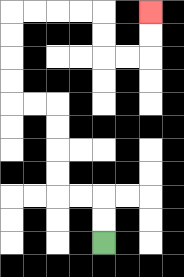{'start': '[4, 10]', 'end': '[6, 0]', 'path_directions': 'U,U,L,L,U,U,U,U,L,L,U,U,U,U,R,R,R,R,D,D,R,R,U,U', 'path_coordinates': '[[4, 10], [4, 9], [4, 8], [3, 8], [2, 8], [2, 7], [2, 6], [2, 5], [2, 4], [1, 4], [0, 4], [0, 3], [0, 2], [0, 1], [0, 0], [1, 0], [2, 0], [3, 0], [4, 0], [4, 1], [4, 2], [5, 2], [6, 2], [6, 1], [6, 0]]'}